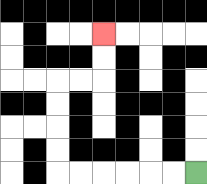{'start': '[8, 7]', 'end': '[4, 1]', 'path_directions': 'L,L,L,L,L,L,U,U,U,U,R,R,U,U', 'path_coordinates': '[[8, 7], [7, 7], [6, 7], [5, 7], [4, 7], [3, 7], [2, 7], [2, 6], [2, 5], [2, 4], [2, 3], [3, 3], [4, 3], [4, 2], [4, 1]]'}